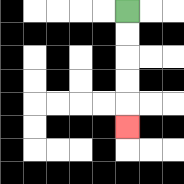{'start': '[5, 0]', 'end': '[5, 5]', 'path_directions': 'D,D,D,D,D', 'path_coordinates': '[[5, 0], [5, 1], [5, 2], [5, 3], [5, 4], [5, 5]]'}